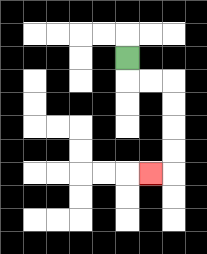{'start': '[5, 2]', 'end': '[6, 7]', 'path_directions': 'D,R,R,D,D,D,D,L', 'path_coordinates': '[[5, 2], [5, 3], [6, 3], [7, 3], [7, 4], [7, 5], [7, 6], [7, 7], [6, 7]]'}